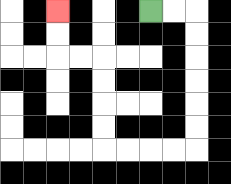{'start': '[6, 0]', 'end': '[2, 0]', 'path_directions': 'R,R,D,D,D,D,D,D,L,L,L,L,U,U,U,U,L,L,U,U', 'path_coordinates': '[[6, 0], [7, 0], [8, 0], [8, 1], [8, 2], [8, 3], [8, 4], [8, 5], [8, 6], [7, 6], [6, 6], [5, 6], [4, 6], [4, 5], [4, 4], [4, 3], [4, 2], [3, 2], [2, 2], [2, 1], [2, 0]]'}